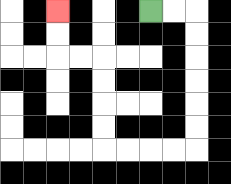{'start': '[6, 0]', 'end': '[2, 0]', 'path_directions': 'R,R,D,D,D,D,D,D,L,L,L,L,U,U,U,U,L,L,U,U', 'path_coordinates': '[[6, 0], [7, 0], [8, 0], [8, 1], [8, 2], [8, 3], [8, 4], [8, 5], [8, 6], [7, 6], [6, 6], [5, 6], [4, 6], [4, 5], [4, 4], [4, 3], [4, 2], [3, 2], [2, 2], [2, 1], [2, 0]]'}